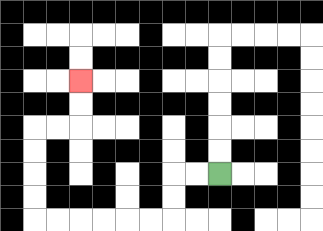{'start': '[9, 7]', 'end': '[3, 3]', 'path_directions': 'L,L,D,D,L,L,L,L,L,L,U,U,U,U,R,R,U,U', 'path_coordinates': '[[9, 7], [8, 7], [7, 7], [7, 8], [7, 9], [6, 9], [5, 9], [4, 9], [3, 9], [2, 9], [1, 9], [1, 8], [1, 7], [1, 6], [1, 5], [2, 5], [3, 5], [3, 4], [3, 3]]'}